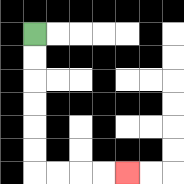{'start': '[1, 1]', 'end': '[5, 7]', 'path_directions': 'D,D,D,D,D,D,R,R,R,R', 'path_coordinates': '[[1, 1], [1, 2], [1, 3], [1, 4], [1, 5], [1, 6], [1, 7], [2, 7], [3, 7], [4, 7], [5, 7]]'}